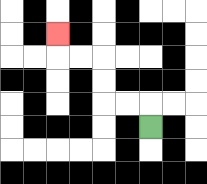{'start': '[6, 5]', 'end': '[2, 1]', 'path_directions': 'U,L,L,U,U,L,L,U', 'path_coordinates': '[[6, 5], [6, 4], [5, 4], [4, 4], [4, 3], [4, 2], [3, 2], [2, 2], [2, 1]]'}